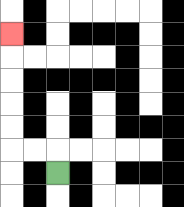{'start': '[2, 7]', 'end': '[0, 1]', 'path_directions': 'U,L,L,U,U,U,U,U', 'path_coordinates': '[[2, 7], [2, 6], [1, 6], [0, 6], [0, 5], [0, 4], [0, 3], [0, 2], [0, 1]]'}